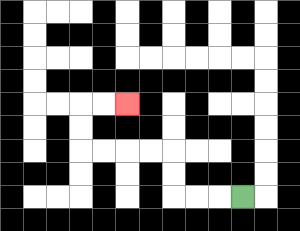{'start': '[10, 8]', 'end': '[5, 4]', 'path_directions': 'L,L,L,U,U,L,L,L,L,U,U,R,R', 'path_coordinates': '[[10, 8], [9, 8], [8, 8], [7, 8], [7, 7], [7, 6], [6, 6], [5, 6], [4, 6], [3, 6], [3, 5], [3, 4], [4, 4], [5, 4]]'}